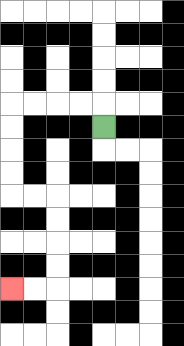{'start': '[4, 5]', 'end': '[0, 12]', 'path_directions': 'U,L,L,L,L,D,D,D,D,R,R,D,D,D,D,L,L', 'path_coordinates': '[[4, 5], [4, 4], [3, 4], [2, 4], [1, 4], [0, 4], [0, 5], [0, 6], [0, 7], [0, 8], [1, 8], [2, 8], [2, 9], [2, 10], [2, 11], [2, 12], [1, 12], [0, 12]]'}